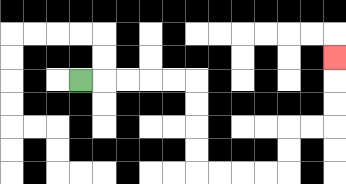{'start': '[3, 3]', 'end': '[14, 2]', 'path_directions': 'R,R,R,R,R,D,D,D,D,R,R,R,R,U,U,R,R,U,U,U', 'path_coordinates': '[[3, 3], [4, 3], [5, 3], [6, 3], [7, 3], [8, 3], [8, 4], [8, 5], [8, 6], [8, 7], [9, 7], [10, 7], [11, 7], [12, 7], [12, 6], [12, 5], [13, 5], [14, 5], [14, 4], [14, 3], [14, 2]]'}